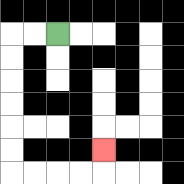{'start': '[2, 1]', 'end': '[4, 6]', 'path_directions': 'L,L,D,D,D,D,D,D,R,R,R,R,U', 'path_coordinates': '[[2, 1], [1, 1], [0, 1], [0, 2], [0, 3], [0, 4], [0, 5], [0, 6], [0, 7], [1, 7], [2, 7], [3, 7], [4, 7], [4, 6]]'}